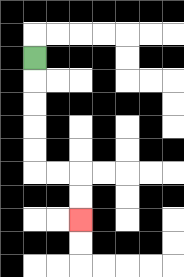{'start': '[1, 2]', 'end': '[3, 9]', 'path_directions': 'D,D,D,D,D,R,R,D,D', 'path_coordinates': '[[1, 2], [1, 3], [1, 4], [1, 5], [1, 6], [1, 7], [2, 7], [3, 7], [3, 8], [3, 9]]'}